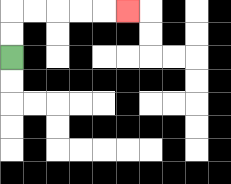{'start': '[0, 2]', 'end': '[5, 0]', 'path_directions': 'U,U,R,R,R,R,R', 'path_coordinates': '[[0, 2], [0, 1], [0, 0], [1, 0], [2, 0], [3, 0], [4, 0], [5, 0]]'}